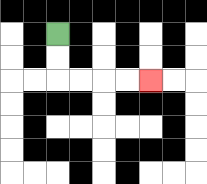{'start': '[2, 1]', 'end': '[6, 3]', 'path_directions': 'D,D,R,R,R,R', 'path_coordinates': '[[2, 1], [2, 2], [2, 3], [3, 3], [4, 3], [5, 3], [6, 3]]'}